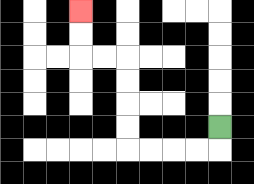{'start': '[9, 5]', 'end': '[3, 0]', 'path_directions': 'D,L,L,L,L,U,U,U,U,L,L,U,U', 'path_coordinates': '[[9, 5], [9, 6], [8, 6], [7, 6], [6, 6], [5, 6], [5, 5], [5, 4], [5, 3], [5, 2], [4, 2], [3, 2], [3, 1], [3, 0]]'}